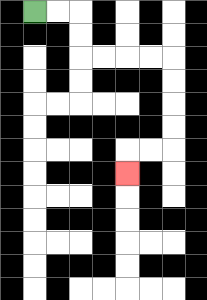{'start': '[1, 0]', 'end': '[5, 7]', 'path_directions': 'R,R,D,D,R,R,R,R,D,D,D,D,L,L,D', 'path_coordinates': '[[1, 0], [2, 0], [3, 0], [3, 1], [3, 2], [4, 2], [5, 2], [6, 2], [7, 2], [7, 3], [7, 4], [7, 5], [7, 6], [6, 6], [5, 6], [5, 7]]'}